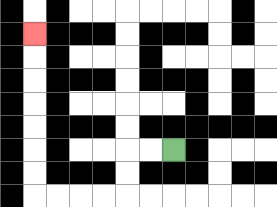{'start': '[7, 6]', 'end': '[1, 1]', 'path_directions': 'L,L,D,D,L,L,L,L,U,U,U,U,U,U,U', 'path_coordinates': '[[7, 6], [6, 6], [5, 6], [5, 7], [5, 8], [4, 8], [3, 8], [2, 8], [1, 8], [1, 7], [1, 6], [1, 5], [1, 4], [1, 3], [1, 2], [1, 1]]'}